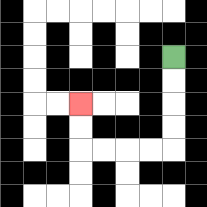{'start': '[7, 2]', 'end': '[3, 4]', 'path_directions': 'D,D,D,D,L,L,L,L,U,U', 'path_coordinates': '[[7, 2], [7, 3], [7, 4], [7, 5], [7, 6], [6, 6], [5, 6], [4, 6], [3, 6], [3, 5], [3, 4]]'}